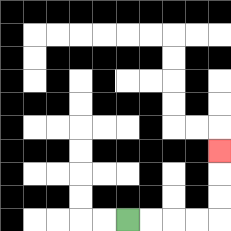{'start': '[5, 9]', 'end': '[9, 6]', 'path_directions': 'R,R,R,R,U,U,U', 'path_coordinates': '[[5, 9], [6, 9], [7, 9], [8, 9], [9, 9], [9, 8], [9, 7], [9, 6]]'}